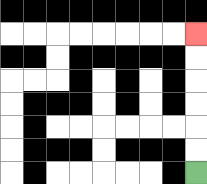{'start': '[8, 7]', 'end': '[8, 1]', 'path_directions': 'U,U,U,U,U,U', 'path_coordinates': '[[8, 7], [8, 6], [8, 5], [8, 4], [8, 3], [8, 2], [8, 1]]'}